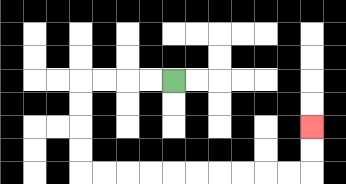{'start': '[7, 3]', 'end': '[13, 5]', 'path_directions': 'L,L,L,L,D,D,D,D,R,R,R,R,R,R,R,R,R,R,U,U', 'path_coordinates': '[[7, 3], [6, 3], [5, 3], [4, 3], [3, 3], [3, 4], [3, 5], [3, 6], [3, 7], [4, 7], [5, 7], [6, 7], [7, 7], [8, 7], [9, 7], [10, 7], [11, 7], [12, 7], [13, 7], [13, 6], [13, 5]]'}